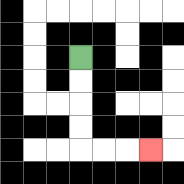{'start': '[3, 2]', 'end': '[6, 6]', 'path_directions': 'D,D,D,D,R,R,R', 'path_coordinates': '[[3, 2], [3, 3], [3, 4], [3, 5], [3, 6], [4, 6], [5, 6], [6, 6]]'}